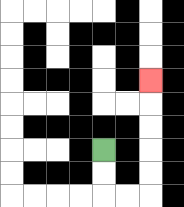{'start': '[4, 6]', 'end': '[6, 3]', 'path_directions': 'D,D,R,R,U,U,U,U,U', 'path_coordinates': '[[4, 6], [4, 7], [4, 8], [5, 8], [6, 8], [6, 7], [6, 6], [6, 5], [6, 4], [6, 3]]'}